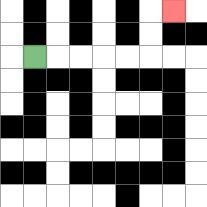{'start': '[1, 2]', 'end': '[7, 0]', 'path_directions': 'R,R,R,R,R,U,U,R', 'path_coordinates': '[[1, 2], [2, 2], [3, 2], [4, 2], [5, 2], [6, 2], [6, 1], [6, 0], [7, 0]]'}